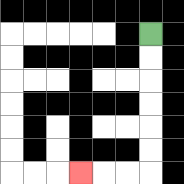{'start': '[6, 1]', 'end': '[3, 7]', 'path_directions': 'D,D,D,D,D,D,L,L,L', 'path_coordinates': '[[6, 1], [6, 2], [6, 3], [6, 4], [6, 5], [6, 6], [6, 7], [5, 7], [4, 7], [3, 7]]'}